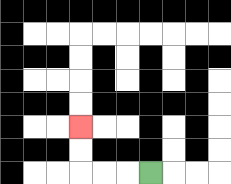{'start': '[6, 7]', 'end': '[3, 5]', 'path_directions': 'L,L,L,U,U', 'path_coordinates': '[[6, 7], [5, 7], [4, 7], [3, 7], [3, 6], [3, 5]]'}